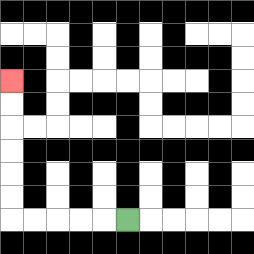{'start': '[5, 9]', 'end': '[0, 3]', 'path_directions': 'L,L,L,L,L,U,U,U,U,U,U', 'path_coordinates': '[[5, 9], [4, 9], [3, 9], [2, 9], [1, 9], [0, 9], [0, 8], [0, 7], [0, 6], [0, 5], [0, 4], [0, 3]]'}